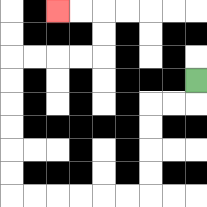{'start': '[8, 3]', 'end': '[2, 0]', 'path_directions': 'D,L,L,D,D,D,D,L,L,L,L,L,L,U,U,U,U,U,U,R,R,R,R,U,U,L,L', 'path_coordinates': '[[8, 3], [8, 4], [7, 4], [6, 4], [6, 5], [6, 6], [6, 7], [6, 8], [5, 8], [4, 8], [3, 8], [2, 8], [1, 8], [0, 8], [0, 7], [0, 6], [0, 5], [0, 4], [0, 3], [0, 2], [1, 2], [2, 2], [3, 2], [4, 2], [4, 1], [4, 0], [3, 0], [2, 0]]'}